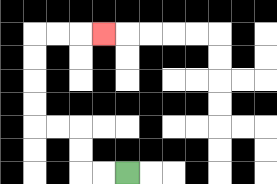{'start': '[5, 7]', 'end': '[4, 1]', 'path_directions': 'L,L,U,U,L,L,U,U,U,U,R,R,R', 'path_coordinates': '[[5, 7], [4, 7], [3, 7], [3, 6], [3, 5], [2, 5], [1, 5], [1, 4], [1, 3], [1, 2], [1, 1], [2, 1], [3, 1], [4, 1]]'}